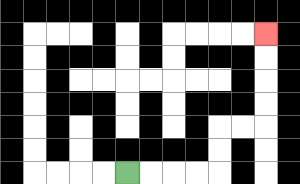{'start': '[5, 7]', 'end': '[11, 1]', 'path_directions': 'R,R,R,R,U,U,R,R,U,U,U,U', 'path_coordinates': '[[5, 7], [6, 7], [7, 7], [8, 7], [9, 7], [9, 6], [9, 5], [10, 5], [11, 5], [11, 4], [11, 3], [11, 2], [11, 1]]'}